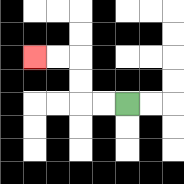{'start': '[5, 4]', 'end': '[1, 2]', 'path_directions': 'L,L,U,U,L,L', 'path_coordinates': '[[5, 4], [4, 4], [3, 4], [3, 3], [3, 2], [2, 2], [1, 2]]'}